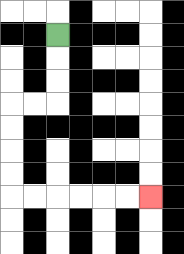{'start': '[2, 1]', 'end': '[6, 8]', 'path_directions': 'D,D,D,L,L,D,D,D,D,R,R,R,R,R,R', 'path_coordinates': '[[2, 1], [2, 2], [2, 3], [2, 4], [1, 4], [0, 4], [0, 5], [0, 6], [0, 7], [0, 8], [1, 8], [2, 8], [3, 8], [4, 8], [5, 8], [6, 8]]'}